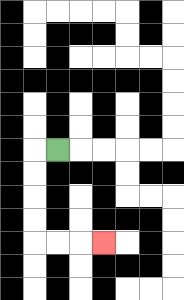{'start': '[2, 6]', 'end': '[4, 10]', 'path_directions': 'L,D,D,D,D,R,R,R', 'path_coordinates': '[[2, 6], [1, 6], [1, 7], [1, 8], [1, 9], [1, 10], [2, 10], [3, 10], [4, 10]]'}